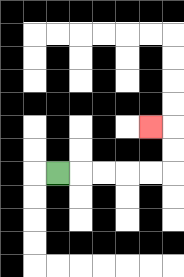{'start': '[2, 7]', 'end': '[6, 5]', 'path_directions': 'R,R,R,R,R,U,U,L', 'path_coordinates': '[[2, 7], [3, 7], [4, 7], [5, 7], [6, 7], [7, 7], [7, 6], [7, 5], [6, 5]]'}